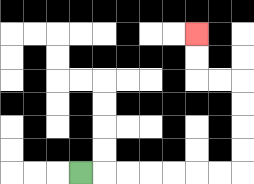{'start': '[3, 7]', 'end': '[8, 1]', 'path_directions': 'R,R,R,R,R,R,R,U,U,U,U,L,L,U,U', 'path_coordinates': '[[3, 7], [4, 7], [5, 7], [6, 7], [7, 7], [8, 7], [9, 7], [10, 7], [10, 6], [10, 5], [10, 4], [10, 3], [9, 3], [8, 3], [8, 2], [8, 1]]'}